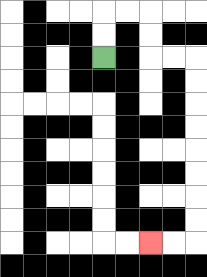{'start': '[4, 2]', 'end': '[6, 10]', 'path_directions': 'U,U,R,R,D,D,R,R,D,D,D,D,D,D,D,D,L,L', 'path_coordinates': '[[4, 2], [4, 1], [4, 0], [5, 0], [6, 0], [6, 1], [6, 2], [7, 2], [8, 2], [8, 3], [8, 4], [8, 5], [8, 6], [8, 7], [8, 8], [8, 9], [8, 10], [7, 10], [6, 10]]'}